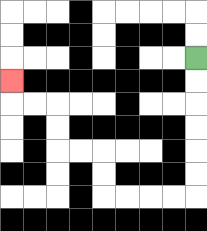{'start': '[8, 2]', 'end': '[0, 3]', 'path_directions': 'D,D,D,D,D,D,L,L,L,L,U,U,L,L,U,U,L,L,U', 'path_coordinates': '[[8, 2], [8, 3], [8, 4], [8, 5], [8, 6], [8, 7], [8, 8], [7, 8], [6, 8], [5, 8], [4, 8], [4, 7], [4, 6], [3, 6], [2, 6], [2, 5], [2, 4], [1, 4], [0, 4], [0, 3]]'}